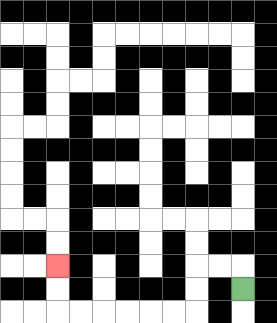{'start': '[10, 12]', 'end': '[2, 11]', 'path_directions': 'U,L,L,D,D,L,L,L,L,L,L,U,U', 'path_coordinates': '[[10, 12], [10, 11], [9, 11], [8, 11], [8, 12], [8, 13], [7, 13], [6, 13], [5, 13], [4, 13], [3, 13], [2, 13], [2, 12], [2, 11]]'}